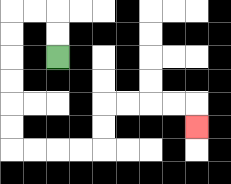{'start': '[2, 2]', 'end': '[8, 5]', 'path_directions': 'U,U,L,L,D,D,D,D,D,D,R,R,R,R,U,U,R,R,R,R,D', 'path_coordinates': '[[2, 2], [2, 1], [2, 0], [1, 0], [0, 0], [0, 1], [0, 2], [0, 3], [0, 4], [0, 5], [0, 6], [1, 6], [2, 6], [3, 6], [4, 6], [4, 5], [4, 4], [5, 4], [6, 4], [7, 4], [8, 4], [8, 5]]'}